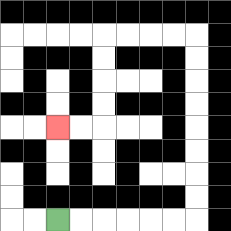{'start': '[2, 9]', 'end': '[2, 5]', 'path_directions': 'R,R,R,R,R,R,U,U,U,U,U,U,U,U,L,L,L,L,D,D,D,D,L,L', 'path_coordinates': '[[2, 9], [3, 9], [4, 9], [5, 9], [6, 9], [7, 9], [8, 9], [8, 8], [8, 7], [8, 6], [8, 5], [8, 4], [8, 3], [8, 2], [8, 1], [7, 1], [6, 1], [5, 1], [4, 1], [4, 2], [4, 3], [4, 4], [4, 5], [3, 5], [2, 5]]'}